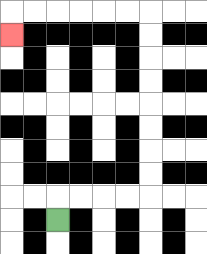{'start': '[2, 9]', 'end': '[0, 1]', 'path_directions': 'U,R,R,R,R,U,U,U,U,U,U,U,U,L,L,L,L,L,L,D', 'path_coordinates': '[[2, 9], [2, 8], [3, 8], [4, 8], [5, 8], [6, 8], [6, 7], [6, 6], [6, 5], [6, 4], [6, 3], [6, 2], [6, 1], [6, 0], [5, 0], [4, 0], [3, 0], [2, 0], [1, 0], [0, 0], [0, 1]]'}